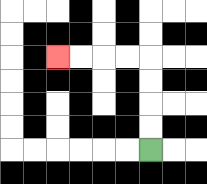{'start': '[6, 6]', 'end': '[2, 2]', 'path_directions': 'U,U,U,U,L,L,L,L', 'path_coordinates': '[[6, 6], [6, 5], [6, 4], [6, 3], [6, 2], [5, 2], [4, 2], [3, 2], [2, 2]]'}